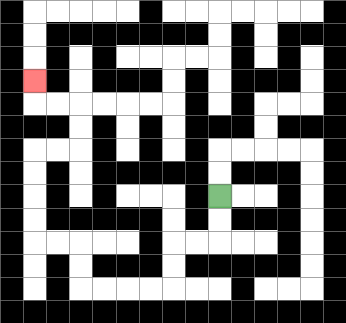{'start': '[9, 8]', 'end': '[1, 3]', 'path_directions': 'D,D,L,L,D,D,L,L,L,L,U,U,L,L,U,U,U,U,R,R,U,U,L,L,U', 'path_coordinates': '[[9, 8], [9, 9], [9, 10], [8, 10], [7, 10], [7, 11], [7, 12], [6, 12], [5, 12], [4, 12], [3, 12], [3, 11], [3, 10], [2, 10], [1, 10], [1, 9], [1, 8], [1, 7], [1, 6], [2, 6], [3, 6], [3, 5], [3, 4], [2, 4], [1, 4], [1, 3]]'}